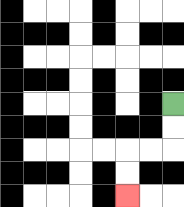{'start': '[7, 4]', 'end': '[5, 8]', 'path_directions': 'D,D,L,L,D,D', 'path_coordinates': '[[7, 4], [7, 5], [7, 6], [6, 6], [5, 6], [5, 7], [5, 8]]'}